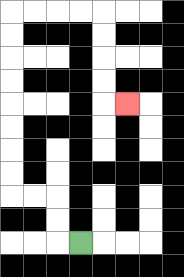{'start': '[3, 10]', 'end': '[5, 4]', 'path_directions': 'L,U,U,L,L,U,U,U,U,U,U,U,U,R,R,R,R,D,D,D,D,R', 'path_coordinates': '[[3, 10], [2, 10], [2, 9], [2, 8], [1, 8], [0, 8], [0, 7], [0, 6], [0, 5], [0, 4], [0, 3], [0, 2], [0, 1], [0, 0], [1, 0], [2, 0], [3, 0], [4, 0], [4, 1], [4, 2], [4, 3], [4, 4], [5, 4]]'}